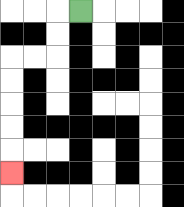{'start': '[3, 0]', 'end': '[0, 7]', 'path_directions': 'L,D,D,L,L,D,D,D,D,D', 'path_coordinates': '[[3, 0], [2, 0], [2, 1], [2, 2], [1, 2], [0, 2], [0, 3], [0, 4], [0, 5], [0, 6], [0, 7]]'}